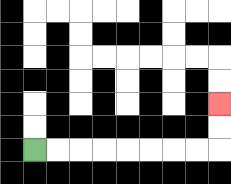{'start': '[1, 6]', 'end': '[9, 4]', 'path_directions': 'R,R,R,R,R,R,R,R,U,U', 'path_coordinates': '[[1, 6], [2, 6], [3, 6], [4, 6], [5, 6], [6, 6], [7, 6], [8, 6], [9, 6], [9, 5], [9, 4]]'}